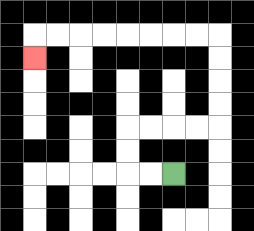{'start': '[7, 7]', 'end': '[1, 2]', 'path_directions': 'L,L,U,U,R,R,R,R,U,U,U,U,L,L,L,L,L,L,L,L,D', 'path_coordinates': '[[7, 7], [6, 7], [5, 7], [5, 6], [5, 5], [6, 5], [7, 5], [8, 5], [9, 5], [9, 4], [9, 3], [9, 2], [9, 1], [8, 1], [7, 1], [6, 1], [5, 1], [4, 1], [3, 1], [2, 1], [1, 1], [1, 2]]'}